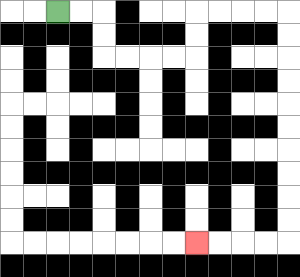{'start': '[2, 0]', 'end': '[8, 10]', 'path_directions': 'R,R,D,D,R,R,R,R,U,U,R,R,R,R,D,D,D,D,D,D,D,D,D,D,L,L,L,L', 'path_coordinates': '[[2, 0], [3, 0], [4, 0], [4, 1], [4, 2], [5, 2], [6, 2], [7, 2], [8, 2], [8, 1], [8, 0], [9, 0], [10, 0], [11, 0], [12, 0], [12, 1], [12, 2], [12, 3], [12, 4], [12, 5], [12, 6], [12, 7], [12, 8], [12, 9], [12, 10], [11, 10], [10, 10], [9, 10], [8, 10]]'}